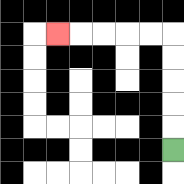{'start': '[7, 6]', 'end': '[2, 1]', 'path_directions': 'U,U,U,U,U,L,L,L,L,L', 'path_coordinates': '[[7, 6], [7, 5], [7, 4], [7, 3], [7, 2], [7, 1], [6, 1], [5, 1], [4, 1], [3, 1], [2, 1]]'}